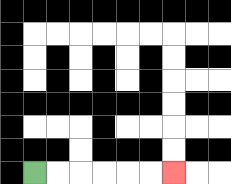{'start': '[1, 7]', 'end': '[7, 7]', 'path_directions': 'R,R,R,R,R,R', 'path_coordinates': '[[1, 7], [2, 7], [3, 7], [4, 7], [5, 7], [6, 7], [7, 7]]'}